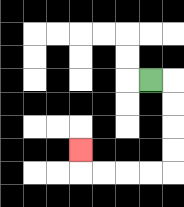{'start': '[6, 3]', 'end': '[3, 6]', 'path_directions': 'R,D,D,D,D,L,L,L,L,U', 'path_coordinates': '[[6, 3], [7, 3], [7, 4], [7, 5], [7, 6], [7, 7], [6, 7], [5, 7], [4, 7], [3, 7], [3, 6]]'}